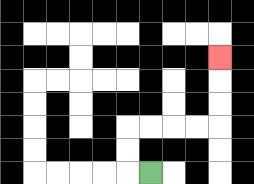{'start': '[6, 7]', 'end': '[9, 2]', 'path_directions': 'L,U,U,R,R,R,R,U,U,U', 'path_coordinates': '[[6, 7], [5, 7], [5, 6], [5, 5], [6, 5], [7, 5], [8, 5], [9, 5], [9, 4], [9, 3], [9, 2]]'}